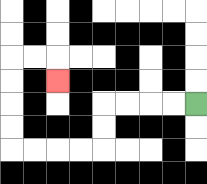{'start': '[8, 4]', 'end': '[2, 3]', 'path_directions': 'L,L,L,L,D,D,L,L,L,L,U,U,U,U,R,R,D', 'path_coordinates': '[[8, 4], [7, 4], [6, 4], [5, 4], [4, 4], [4, 5], [4, 6], [3, 6], [2, 6], [1, 6], [0, 6], [0, 5], [0, 4], [0, 3], [0, 2], [1, 2], [2, 2], [2, 3]]'}